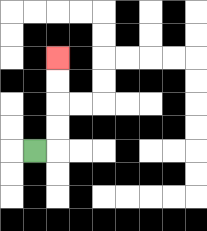{'start': '[1, 6]', 'end': '[2, 2]', 'path_directions': 'R,U,U,U,U', 'path_coordinates': '[[1, 6], [2, 6], [2, 5], [2, 4], [2, 3], [2, 2]]'}